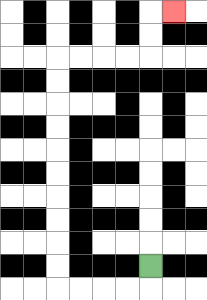{'start': '[6, 11]', 'end': '[7, 0]', 'path_directions': 'D,L,L,L,L,U,U,U,U,U,U,U,U,U,U,R,R,R,R,U,U,R', 'path_coordinates': '[[6, 11], [6, 12], [5, 12], [4, 12], [3, 12], [2, 12], [2, 11], [2, 10], [2, 9], [2, 8], [2, 7], [2, 6], [2, 5], [2, 4], [2, 3], [2, 2], [3, 2], [4, 2], [5, 2], [6, 2], [6, 1], [6, 0], [7, 0]]'}